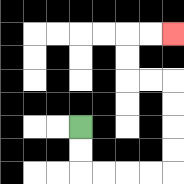{'start': '[3, 5]', 'end': '[7, 1]', 'path_directions': 'D,D,R,R,R,R,U,U,U,U,L,L,U,U,R,R', 'path_coordinates': '[[3, 5], [3, 6], [3, 7], [4, 7], [5, 7], [6, 7], [7, 7], [7, 6], [7, 5], [7, 4], [7, 3], [6, 3], [5, 3], [5, 2], [5, 1], [6, 1], [7, 1]]'}